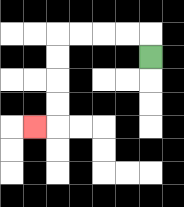{'start': '[6, 2]', 'end': '[1, 5]', 'path_directions': 'U,L,L,L,L,D,D,D,D,L', 'path_coordinates': '[[6, 2], [6, 1], [5, 1], [4, 1], [3, 1], [2, 1], [2, 2], [2, 3], [2, 4], [2, 5], [1, 5]]'}